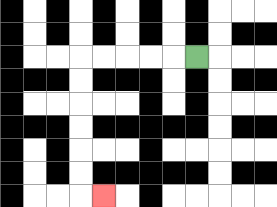{'start': '[8, 2]', 'end': '[4, 8]', 'path_directions': 'L,L,L,L,L,D,D,D,D,D,D,R', 'path_coordinates': '[[8, 2], [7, 2], [6, 2], [5, 2], [4, 2], [3, 2], [3, 3], [3, 4], [3, 5], [3, 6], [3, 7], [3, 8], [4, 8]]'}